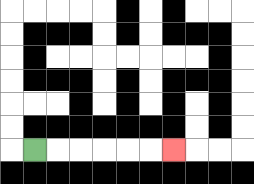{'start': '[1, 6]', 'end': '[7, 6]', 'path_directions': 'R,R,R,R,R,R', 'path_coordinates': '[[1, 6], [2, 6], [3, 6], [4, 6], [5, 6], [6, 6], [7, 6]]'}